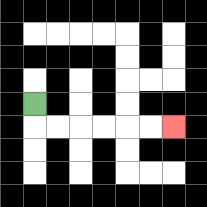{'start': '[1, 4]', 'end': '[7, 5]', 'path_directions': 'D,R,R,R,R,R,R', 'path_coordinates': '[[1, 4], [1, 5], [2, 5], [3, 5], [4, 5], [5, 5], [6, 5], [7, 5]]'}